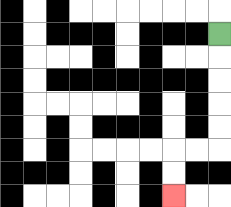{'start': '[9, 1]', 'end': '[7, 8]', 'path_directions': 'D,D,D,D,D,L,L,D,D', 'path_coordinates': '[[9, 1], [9, 2], [9, 3], [9, 4], [9, 5], [9, 6], [8, 6], [7, 6], [7, 7], [7, 8]]'}